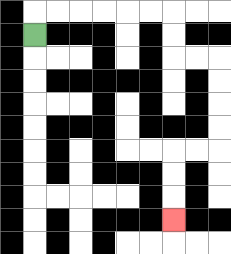{'start': '[1, 1]', 'end': '[7, 9]', 'path_directions': 'U,R,R,R,R,R,R,D,D,R,R,D,D,D,D,L,L,D,D,D', 'path_coordinates': '[[1, 1], [1, 0], [2, 0], [3, 0], [4, 0], [5, 0], [6, 0], [7, 0], [7, 1], [7, 2], [8, 2], [9, 2], [9, 3], [9, 4], [9, 5], [9, 6], [8, 6], [7, 6], [7, 7], [7, 8], [7, 9]]'}